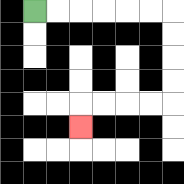{'start': '[1, 0]', 'end': '[3, 5]', 'path_directions': 'R,R,R,R,R,R,D,D,D,D,L,L,L,L,D', 'path_coordinates': '[[1, 0], [2, 0], [3, 0], [4, 0], [5, 0], [6, 0], [7, 0], [7, 1], [7, 2], [7, 3], [7, 4], [6, 4], [5, 4], [4, 4], [3, 4], [3, 5]]'}